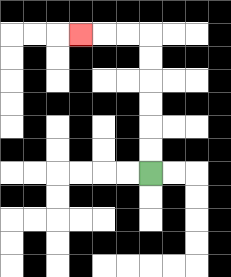{'start': '[6, 7]', 'end': '[3, 1]', 'path_directions': 'U,U,U,U,U,U,L,L,L', 'path_coordinates': '[[6, 7], [6, 6], [6, 5], [6, 4], [6, 3], [6, 2], [6, 1], [5, 1], [4, 1], [3, 1]]'}